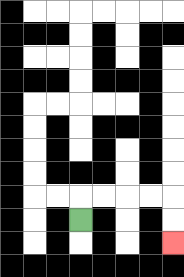{'start': '[3, 9]', 'end': '[7, 10]', 'path_directions': 'U,R,R,R,R,D,D', 'path_coordinates': '[[3, 9], [3, 8], [4, 8], [5, 8], [6, 8], [7, 8], [7, 9], [7, 10]]'}